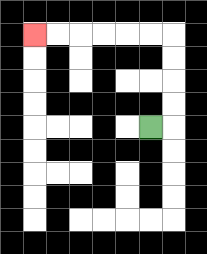{'start': '[6, 5]', 'end': '[1, 1]', 'path_directions': 'R,U,U,U,U,L,L,L,L,L,L', 'path_coordinates': '[[6, 5], [7, 5], [7, 4], [7, 3], [7, 2], [7, 1], [6, 1], [5, 1], [4, 1], [3, 1], [2, 1], [1, 1]]'}